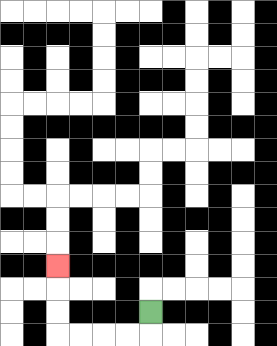{'start': '[6, 13]', 'end': '[2, 11]', 'path_directions': 'D,L,L,L,L,U,U,U', 'path_coordinates': '[[6, 13], [6, 14], [5, 14], [4, 14], [3, 14], [2, 14], [2, 13], [2, 12], [2, 11]]'}